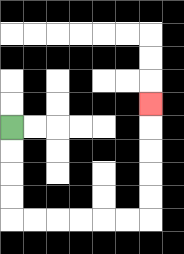{'start': '[0, 5]', 'end': '[6, 4]', 'path_directions': 'D,D,D,D,R,R,R,R,R,R,U,U,U,U,U', 'path_coordinates': '[[0, 5], [0, 6], [0, 7], [0, 8], [0, 9], [1, 9], [2, 9], [3, 9], [4, 9], [5, 9], [6, 9], [6, 8], [6, 7], [6, 6], [6, 5], [6, 4]]'}